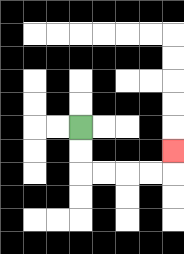{'start': '[3, 5]', 'end': '[7, 6]', 'path_directions': 'D,D,R,R,R,R,U', 'path_coordinates': '[[3, 5], [3, 6], [3, 7], [4, 7], [5, 7], [6, 7], [7, 7], [7, 6]]'}